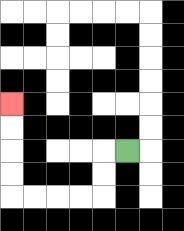{'start': '[5, 6]', 'end': '[0, 4]', 'path_directions': 'L,D,D,L,L,L,L,U,U,U,U', 'path_coordinates': '[[5, 6], [4, 6], [4, 7], [4, 8], [3, 8], [2, 8], [1, 8], [0, 8], [0, 7], [0, 6], [0, 5], [0, 4]]'}